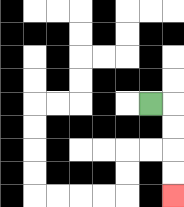{'start': '[6, 4]', 'end': '[7, 8]', 'path_directions': 'R,D,D,D,D', 'path_coordinates': '[[6, 4], [7, 4], [7, 5], [7, 6], [7, 7], [7, 8]]'}